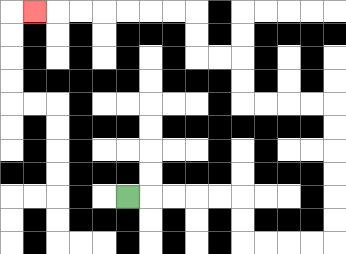{'start': '[5, 8]', 'end': '[1, 0]', 'path_directions': 'R,R,R,R,R,D,D,R,R,R,R,U,U,U,U,U,U,L,L,L,L,U,U,L,L,U,U,L,L,L,L,L,L,L', 'path_coordinates': '[[5, 8], [6, 8], [7, 8], [8, 8], [9, 8], [10, 8], [10, 9], [10, 10], [11, 10], [12, 10], [13, 10], [14, 10], [14, 9], [14, 8], [14, 7], [14, 6], [14, 5], [14, 4], [13, 4], [12, 4], [11, 4], [10, 4], [10, 3], [10, 2], [9, 2], [8, 2], [8, 1], [8, 0], [7, 0], [6, 0], [5, 0], [4, 0], [3, 0], [2, 0], [1, 0]]'}